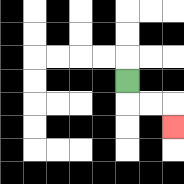{'start': '[5, 3]', 'end': '[7, 5]', 'path_directions': 'D,R,R,D', 'path_coordinates': '[[5, 3], [5, 4], [6, 4], [7, 4], [7, 5]]'}